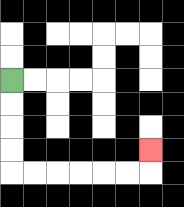{'start': '[0, 3]', 'end': '[6, 6]', 'path_directions': 'D,D,D,D,R,R,R,R,R,R,U', 'path_coordinates': '[[0, 3], [0, 4], [0, 5], [0, 6], [0, 7], [1, 7], [2, 7], [3, 7], [4, 7], [5, 7], [6, 7], [6, 6]]'}